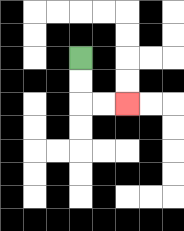{'start': '[3, 2]', 'end': '[5, 4]', 'path_directions': 'D,D,R,R', 'path_coordinates': '[[3, 2], [3, 3], [3, 4], [4, 4], [5, 4]]'}